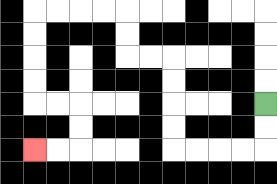{'start': '[11, 4]', 'end': '[1, 6]', 'path_directions': 'D,D,L,L,L,L,U,U,U,U,L,L,U,U,L,L,L,L,D,D,D,D,R,R,D,D,L,L', 'path_coordinates': '[[11, 4], [11, 5], [11, 6], [10, 6], [9, 6], [8, 6], [7, 6], [7, 5], [7, 4], [7, 3], [7, 2], [6, 2], [5, 2], [5, 1], [5, 0], [4, 0], [3, 0], [2, 0], [1, 0], [1, 1], [1, 2], [1, 3], [1, 4], [2, 4], [3, 4], [3, 5], [3, 6], [2, 6], [1, 6]]'}